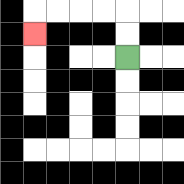{'start': '[5, 2]', 'end': '[1, 1]', 'path_directions': 'U,U,L,L,L,L,D', 'path_coordinates': '[[5, 2], [5, 1], [5, 0], [4, 0], [3, 0], [2, 0], [1, 0], [1, 1]]'}